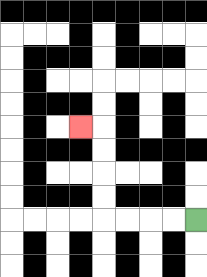{'start': '[8, 9]', 'end': '[3, 5]', 'path_directions': 'L,L,L,L,U,U,U,U,L', 'path_coordinates': '[[8, 9], [7, 9], [6, 9], [5, 9], [4, 9], [4, 8], [4, 7], [4, 6], [4, 5], [3, 5]]'}